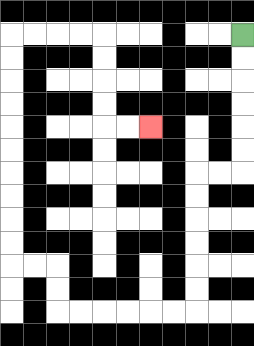{'start': '[10, 1]', 'end': '[6, 5]', 'path_directions': 'D,D,D,D,D,D,L,L,D,D,D,D,D,D,L,L,L,L,L,L,U,U,L,L,U,U,U,U,U,U,U,U,U,U,R,R,R,R,D,D,D,D,R,R', 'path_coordinates': '[[10, 1], [10, 2], [10, 3], [10, 4], [10, 5], [10, 6], [10, 7], [9, 7], [8, 7], [8, 8], [8, 9], [8, 10], [8, 11], [8, 12], [8, 13], [7, 13], [6, 13], [5, 13], [4, 13], [3, 13], [2, 13], [2, 12], [2, 11], [1, 11], [0, 11], [0, 10], [0, 9], [0, 8], [0, 7], [0, 6], [0, 5], [0, 4], [0, 3], [0, 2], [0, 1], [1, 1], [2, 1], [3, 1], [4, 1], [4, 2], [4, 3], [4, 4], [4, 5], [5, 5], [6, 5]]'}